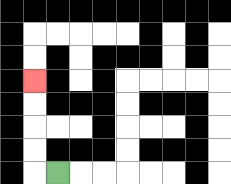{'start': '[2, 7]', 'end': '[1, 3]', 'path_directions': 'L,U,U,U,U', 'path_coordinates': '[[2, 7], [1, 7], [1, 6], [1, 5], [1, 4], [1, 3]]'}